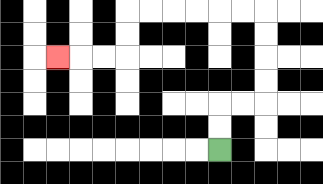{'start': '[9, 6]', 'end': '[2, 2]', 'path_directions': 'U,U,R,R,U,U,U,U,L,L,L,L,L,L,D,D,L,L,L', 'path_coordinates': '[[9, 6], [9, 5], [9, 4], [10, 4], [11, 4], [11, 3], [11, 2], [11, 1], [11, 0], [10, 0], [9, 0], [8, 0], [7, 0], [6, 0], [5, 0], [5, 1], [5, 2], [4, 2], [3, 2], [2, 2]]'}